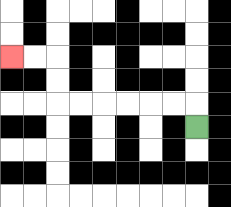{'start': '[8, 5]', 'end': '[0, 2]', 'path_directions': 'U,L,L,L,L,L,L,U,U,L,L', 'path_coordinates': '[[8, 5], [8, 4], [7, 4], [6, 4], [5, 4], [4, 4], [3, 4], [2, 4], [2, 3], [2, 2], [1, 2], [0, 2]]'}